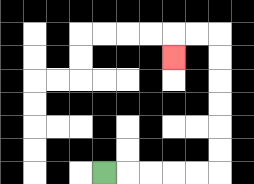{'start': '[4, 7]', 'end': '[7, 2]', 'path_directions': 'R,R,R,R,R,U,U,U,U,U,U,L,L,D', 'path_coordinates': '[[4, 7], [5, 7], [6, 7], [7, 7], [8, 7], [9, 7], [9, 6], [9, 5], [9, 4], [9, 3], [9, 2], [9, 1], [8, 1], [7, 1], [7, 2]]'}